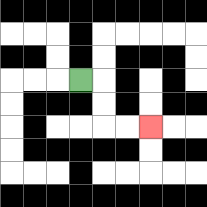{'start': '[3, 3]', 'end': '[6, 5]', 'path_directions': 'R,D,D,R,R', 'path_coordinates': '[[3, 3], [4, 3], [4, 4], [4, 5], [5, 5], [6, 5]]'}